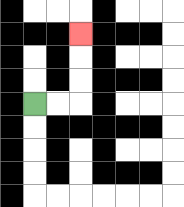{'start': '[1, 4]', 'end': '[3, 1]', 'path_directions': 'R,R,U,U,U', 'path_coordinates': '[[1, 4], [2, 4], [3, 4], [3, 3], [3, 2], [3, 1]]'}